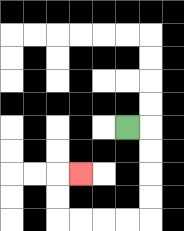{'start': '[5, 5]', 'end': '[3, 7]', 'path_directions': 'R,D,D,D,D,L,L,L,L,U,U,R', 'path_coordinates': '[[5, 5], [6, 5], [6, 6], [6, 7], [6, 8], [6, 9], [5, 9], [4, 9], [3, 9], [2, 9], [2, 8], [2, 7], [3, 7]]'}